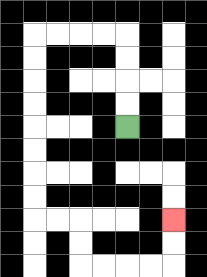{'start': '[5, 5]', 'end': '[7, 9]', 'path_directions': 'U,U,U,U,L,L,L,L,D,D,D,D,D,D,D,D,R,R,D,D,R,R,R,R,U,U', 'path_coordinates': '[[5, 5], [5, 4], [5, 3], [5, 2], [5, 1], [4, 1], [3, 1], [2, 1], [1, 1], [1, 2], [1, 3], [1, 4], [1, 5], [1, 6], [1, 7], [1, 8], [1, 9], [2, 9], [3, 9], [3, 10], [3, 11], [4, 11], [5, 11], [6, 11], [7, 11], [7, 10], [7, 9]]'}